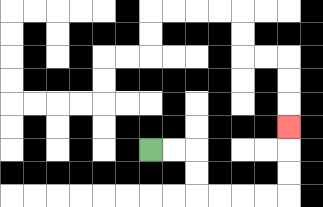{'start': '[6, 6]', 'end': '[12, 5]', 'path_directions': 'R,R,D,D,R,R,R,R,U,U,U', 'path_coordinates': '[[6, 6], [7, 6], [8, 6], [8, 7], [8, 8], [9, 8], [10, 8], [11, 8], [12, 8], [12, 7], [12, 6], [12, 5]]'}